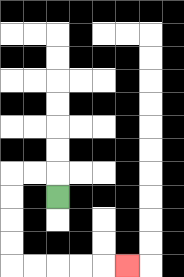{'start': '[2, 8]', 'end': '[5, 11]', 'path_directions': 'U,L,L,D,D,D,D,R,R,R,R,R', 'path_coordinates': '[[2, 8], [2, 7], [1, 7], [0, 7], [0, 8], [0, 9], [0, 10], [0, 11], [1, 11], [2, 11], [3, 11], [4, 11], [5, 11]]'}